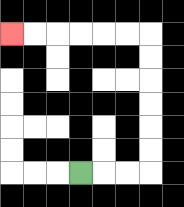{'start': '[3, 7]', 'end': '[0, 1]', 'path_directions': 'R,R,R,U,U,U,U,U,U,L,L,L,L,L,L', 'path_coordinates': '[[3, 7], [4, 7], [5, 7], [6, 7], [6, 6], [6, 5], [6, 4], [6, 3], [6, 2], [6, 1], [5, 1], [4, 1], [3, 1], [2, 1], [1, 1], [0, 1]]'}